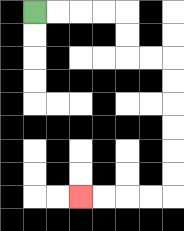{'start': '[1, 0]', 'end': '[3, 8]', 'path_directions': 'R,R,R,R,D,D,R,R,D,D,D,D,D,D,L,L,L,L', 'path_coordinates': '[[1, 0], [2, 0], [3, 0], [4, 0], [5, 0], [5, 1], [5, 2], [6, 2], [7, 2], [7, 3], [7, 4], [7, 5], [7, 6], [7, 7], [7, 8], [6, 8], [5, 8], [4, 8], [3, 8]]'}